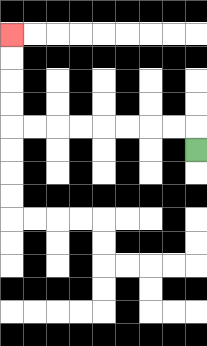{'start': '[8, 6]', 'end': '[0, 1]', 'path_directions': 'U,L,L,L,L,L,L,L,L,U,U,U,U', 'path_coordinates': '[[8, 6], [8, 5], [7, 5], [6, 5], [5, 5], [4, 5], [3, 5], [2, 5], [1, 5], [0, 5], [0, 4], [0, 3], [0, 2], [0, 1]]'}